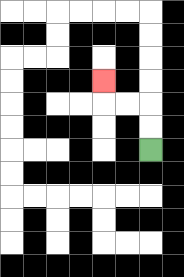{'start': '[6, 6]', 'end': '[4, 3]', 'path_directions': 'U,U,L,L,U', 'path_coordinates': '[[6, 6], [6, 5], [6, 4], [5, 4], [4, 4], [4, 3]]'}